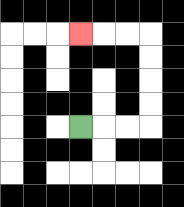{'start': '[3, 5]', 'end': '[3, 1]', 'path_directions': 'R,R,R,U,U,U,U,L,L,L', 'path_coordinates': '[[3, 5], [4, 5], [5, 5], [6, 5], [6, 4], [6, 3], [6, 2], [6, 1], [5, 1], [4, 1], [3, 1]]'}